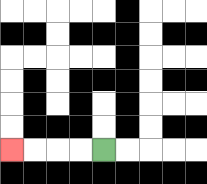{'start': '[4, 6]', 'end': '[0, 6]', 'path_directions': 'L,L,L,L', 'path_coordinates': '[[4, 6], [3, 6], [2, 6], [1, 6], [0, 6]]'}